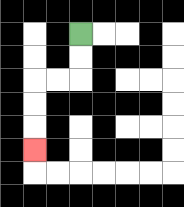{'start': '[3, 1]', 'end': '[1, 6]', 'path_directions': 'D,D,L,L,D,D,D', 'path_coordinates': '[[3, 1], [3, 2], [3, 3], [2, 3], [1, 3], [1, 4], [1, 5], [1, 6]]'}